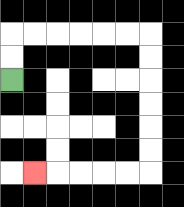{'start': '[0, 3]', 'end': '[1, 7]', 'path_directions': 'U,U,R,R,R,R,R,R,D,D,D,D,D,D,L,L,L,L,L', 'path_coordinates': '[[0, 3], [0, 2], [0, 1], [1, 1], [2, 1], [3, 1], [4, 1], [5, 1], [6, 1], [6, 2], [6, 3], [6, 4], [6, 5], [6, 6], [6, 7], [5, 7], [4, 7], [3, 7], [2, 7], [1, 7]]'}